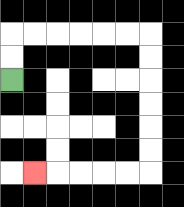{'start': '[0, 3]', 'end': '[1, 7]', 'path_directions': 'U,U,R,R,R,R,R,R,D,D,D,D,D,D,L,L,L,L,L', 'path_coordinates': '[[0, 3], [0, 2], [0, 1], [1, 1], [2, 1], [3, 1], [4, 1], [5, 1], [6, 1], [6, 2], [6, 3], [6, 4], [6, 5], [6, 6], [6, 7], [5, 7], [4, 7], [3, 7], [2, 7], [1, 7]]'}